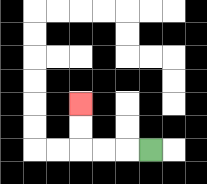{'start': '[6, 6]', 'end': '[3, 4]', 'path_directions': 'L,L,L,U,U', 'path_coordinates': '[[6, 6], [5, 6], [4, 6], [3, 6], [3, 5], [3, 4]]'}